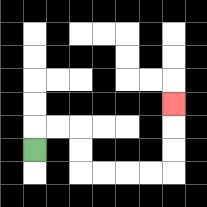{'start': '[1, 6]', 'end': '[7, 4]', 'path_directions': 'U,R,R,D,D,R,R,R,R,U,U,U', 'path_coordinates': '[[1, 6], [1, 5], [2, 5], [3, 5], [3, 6], [3, 7], [4, 7], [5, 7], [6, 7], [7, 7], [7, 6], [7, 5], [7, 4]]'}